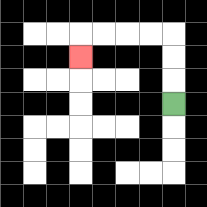{'start': '[7, 4]', 'end': '[3, 2]', 'path_directions': 'U,U,U,L,L,L,L,D', 'path_coordinates': '[[7, 4], [7, 3], [7, 2], [7, 1], [6, 1], [5, 1], [4, 1], [3, 1], [3, 2]]'}